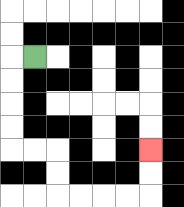{'start': '[1, 2]', 'end': '[6, 6]', 'path_directions': 'L,D,D,D,D,R,R,D,D,R,R,R,R,U,U', 'path_coordinates': '[[1, 2], [0, 2], [0, 3], [0, 4], [0, 5], [0, 6], [1, 6], [2, 6], [2, 7], [2, 8], [3, 8], [4, 8], [5, 8], [6, 8], [6, 7], [6, 6]]'}